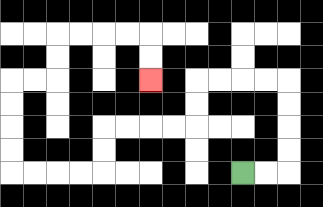{'start': '[10, 7]', 'end': '[6, 3]', 'path_directions': 'R,R,U,U,U,U,L,L,L,L,D,D,L,L,L,L,D,D,L,L,L,L,U,U,U,U,R,R,U,U,R,R,R,R,D,D', 'path_coordinates': '[[10, 7], [11, 7], [12, 7], [12, 6], [12, 5], [12, 4], [12, 3], [11, 3], [10, 3], [9, 3], [8, 3], [8, 4], [8, 5], [7, 5], [6, 5], [5, 5], [4, 5], [4, 6], [4, 7], [3, 7], [2, 7], [1, 7], [0, 7], [0, 6], [0, 5], [0, 4], [0, 3], [1, 3], [2, 3], [2, 2], [2, 1], [3, 1], [4, 1], [5, 1], [6, 1], [6, 2], [6, 3]]'}